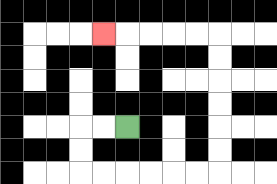{'start': '[5, 5]', 'end': '[4, 1]', 'path_directions': 'L,L,D,D,R,R,R,R,R,R,U,U,U,U,U,U,L,L,L,L,L', 'path_coordinates': '[[5, 5], [4, 5], [3, 5], [3, 6], [3, 7], [4, 7], [5, 7], [6, 7], [7, 7], [8, 7], [9, 7], [9, 6], [9, 5], [9, 4], [9, 3], [9, 2], [9, 1], [8, 1], [7, 1], [6, 1], [5, 1], [4, 1]]'}